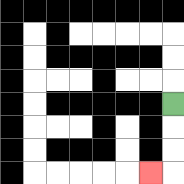{'start': '[7, 4]', 'end': '[6, 7]', 'path_directions': 'D,D,D,L', 'path_coordinates': '[[7, 4], [7, 5], [7, 6], [7, 7], [6, 7]]'}